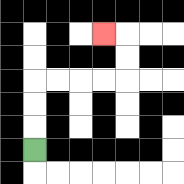{'start': '[1, 6]', 'end': '[4, 1]', 'path_directions': 'U,U,U,R,R,R,R,U,U,L', 'path_coordinates': '[[1, 6], [1, 5], [1, 4], [1, 3], [2, 3], [3, 3], [4, 3], [5, 3], [5, 2], [5, 1], [4, 1]]'}